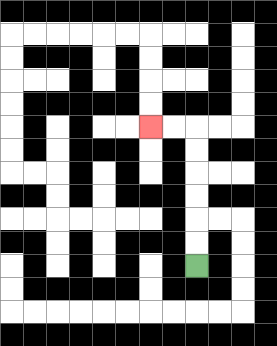{'start': '[8, 11]', 'end': '[6, 5]', 'path_directions': 'U,U,U,U,U,U,L,L', 'path_coordinates': '[[8, 11], [8, 10], [8, 9], [8, 8], [8, 7], [8, 6], [8, 5], [7, 5], [6, 5]]'}